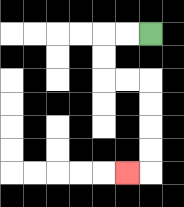{'start': '[6, 1]', 'end': '[5, 7]', 'path_directions': 'L,L,D,D,R,R,D,D,D,D,L', 'path_coordinates': '[[6, 1], [5, 1], [4, 1], [4, 2], [4, 3], [5, 3], [6, 3], [6, 4], [6, 5], [6, 6], [6, 7], [5, 7]]'}